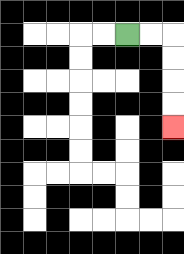{'start': '[5, 1]', 'end': '[7, 5]', 'path_directions': 'R,R,D,D,D,D', 'path_coordinates': '[[5, 1], [6, 1], [7, 1], [7, 2], [7, 3], [7, 4], [7, 5]]'}